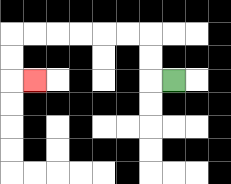{'start': '[7, 3]', 'end': '[1, 3]', 'path_directions': 'L,U,U,L,L,L,L,L,L,D,D,R', 'path_coordinates': '[[7, 3], [6, 3], [6, 2], [6, 1], [5, 1], [4, 1], [3, 1], [2, 1], [1, 1], [0, 1], [0, 2], [0, 3], [1, 3]]'}